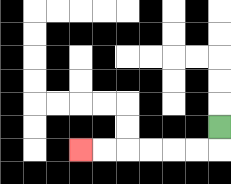{'start': '[9, 5]', 'end': '[3, 6]', 'path_directions': 'D,L,L,L,L,L,L', 'path_coordinates': '[[9, 5], [9, 6], [8, 6], [7, 6], [6, 6], [5, 6], [4, 6], [3, 6]]'}